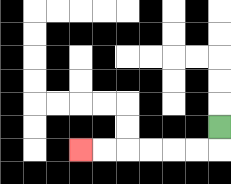{'start': '[9, 5]', 'end': '[3, 6]', 'path_directions': 'D,L,L,L,L,L,L', 'path_coordinates': '[[9, 5], [9, 6], [8, 6], [7, 6], [6, 6], [5, 6], [4, 6], [3, 6]]'}